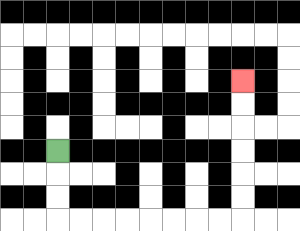{'start': '[2, 6]', 'end': '[10, 3]', 'path_directions': 'D,D,D,R,R,R,R,R,R,R,R,U,U,U,U,U,U', 'path_coordinates': '[[2, 6], [2, 7], [2, 8], [2, 9], [3, 9], [4, 9], [5, 9], [6, 9], [7, 9], [8, 9], [9, 9], [10, 9], [10, 8], [10, 7], [10, 6], [10, 5], [10, 4], [10, 3]]'}